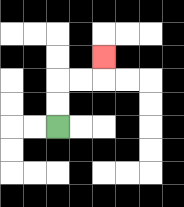{'start': '[2, 5]', 'end': '[4, 2]', 'path_directions': 'U,U,R,R,U', 'path_coordinates': '[[2, 5], [2, 4], [2, 3], [3, 3], [4, 3], [4, 2]]'}